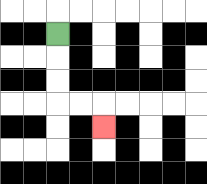{'start': '[2, 1]', 'end': '[4, 5]', 'path_directions': 'D,D,D,R,R,D', 'path_coordinates': '[[2, 1], [2, 2], [2, 3], [2, 4], [3, 4], [4, 4], [4, 5]]'}